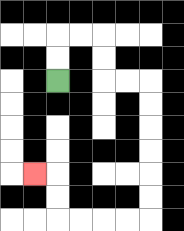{'start': '[2, 3]', 'end': '[1, 7]', 'path_directions': 'U,U,R,R,D,D,R,R,D,D,D,D,D,D,L,L,L,L,U,U,L', 'path_coordinates': '[[2, 3], [2, 2], [2, 1], [3, 1], [4, 1], [4, 2], [4, 3], [5, 3], [6, 3], [6, 4], [6, 5], [6, 6], [6, 7], [6, 8], [6, 9], [5, 9], [4, 9], [3, 9], [2, 9], [2, 8], [2, 7], [1, 7]]'}